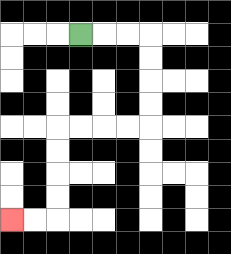{'start': '[3, 1]', 'end': '[0, 9]', 'path_directions': 'R,R,R,D,D,D,D,L,L,L,L,D,D,D,D,L,L', 'path_coordinates': '[[3, 1], [4, 1], [5, 1], [6, 1], [6, 2], [6, 3], [6, 4], [6, 5], [5, 5], [4, 5], [3, 5], [2, 5], [2, 6], [2, 7], [2, 8], [2, 9], [1, 9], [0, 9]]'}